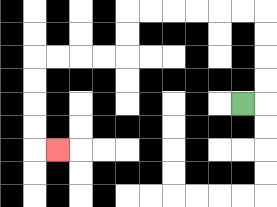{'start': '[10, 4]', 'end': '[2, 6]', 'path_directions': 'R,U,U,U,U,L,L,L,L,L,L,D,D,L,L,L,L,D,D,D,D,R', 'path_coordinates': '[[10, 4], [11, 4], [11, 3], [11, 2], [11, 1], [11, 0], [10, 0], [9, 0], [8, 0], [7, 0], [6, 0], [5, 0], [5, 1], [5, 2], [4, 2], [3, 2], [2, 2], [1, 2], [1, 3], [1, 4], [1, 5], [1, 6], [2, 6]]'}